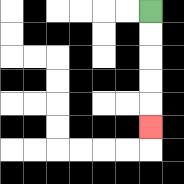{'start': '[6, 0]', 'end': '[6, 5]', 'path_directions': 'D,D,D,D,D', 'path_coordinates': '[[6, 0], [6, 1], [6, 2], [6, 3], [6, 4], [6, 5]]'}